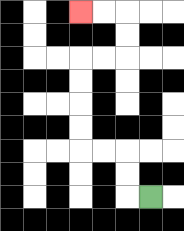{'start': '[6, 8]', 'end': '[3, 0]', 'path_directions': 'L,U,U,L,L,U,U,U,U,R,R,U,U,L,L', 'path_coordinates': '[[6, 8], [5, 8], [5, 7], [5, 6], [4, 6], [3, 6], [3, 5], [3, 4], [3, 3], [3, 2], [4, 2], [5, 2], [5, 1], [5, 0], [4, 0], [3, 0]]'}